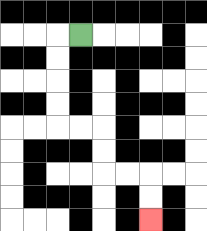{'start': '[3, 1]', 'end': '[6, 9]', 'path_directions': 'L,D,D,D,D,R,R,D,D,R,R,D,D', 'path_coordinates': '[[3, 1], [2, 1], [2, 2], [2, 3], [2, 4], [2, 5], [3, 5], [4, 5], [4, 6], [4, 7], [5, 7], [6, 7], [6, 8], [6, 9]]'}